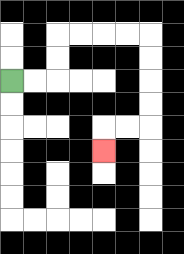{'start': '[0, 3]', 'end': '[4, 6]', 'path_directions': 'R,R,U,U,R,R,R,R,D,D,D,D,L,L,D', 'path_coordinates': '[[0, 3], [1, 3], [2, 3], [2, 2], [2, 1], [3, 1], [4, 1], [5, 1], [6, 1], [6, 2], [6, 3], [6, 4], [6, 5], [5, 5], [4, 5], [4, 6]]'}